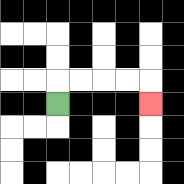{'start': '[2, 4]', 'end': '[6, 4]', 'path_directions': 'U,R,R,R,R,D', 'path_coordinates': '[[2, 4], [2, 3], [3, 3], [4, 3], [5, 3], [6, 3], [6, 4]]'}